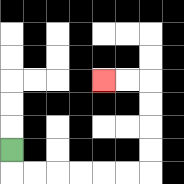{'start': '[0, 6]', 'end': '[4, 3]', 'path_directions': 'D,R,R,R,R,R,R,U,U,U,U,L,L', 'path_coordinates': '[[0, 6], [0, 7], [1, 7], [2, 7], [3, 7], [4, 7], [5, 7], [6, 7], [6, 6], [6, 5], [6, 4], [6, 3], [5, 3], [4, 3]]'}